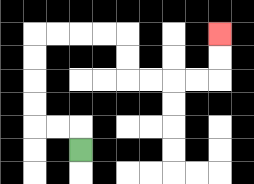{'start': '[3, 6]', 'end': '[9, 1]', 'path_directions': 'U,L,L,U,U,U,U,R,R,R,R,D,D,R,R,R,R,U,U', 'path_coordinates': '[[3, 6], [3, 5], [2, 5], [1, 5], [1, 4], [1, 3], [1, 2], [1, 1], [2, 1], [3, 1], [4, 1], [5, 1], [5, 2], [5, 3], [6, 3], [7, 3], [8, 3], [9, 3], [9, 2], [9, 1]]'}